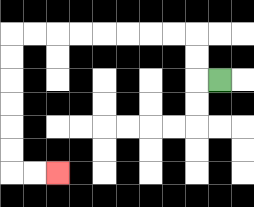{'start': '[9, 3]', 'end': '[2, 7]', 'path_directions': 'L,U,U,L,L,L,L,L,L,L,L,D,D,D,D,D,D,R,R', 'path_coordinates': '[[9, 3], [8, 3], [8, 2], [8, 1], [7, 1], [6, 1], [5, 1], [4, 1], [3, 1], [2, 1], [1, 1], [0, 1], [0, 2], [0, 3], [0, 4], [0, 5], [0, 6], [0, 7], [1, 7], [2, 7]]'}